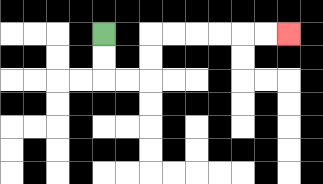{'start': '[4, 1]', 'end': '[12, 1]', 'path_directions': 'D,D,R,R,U,U,R,R,R,R,R,R', 'path_coordinates': '[[4, 1], [4, 2], [4, 3], [5, 3], [6, 3], [6, 2], [6, 1], [7, 1], [8, 1], [9, 1], [10, 1], [11, 1], [12, 1]]'}